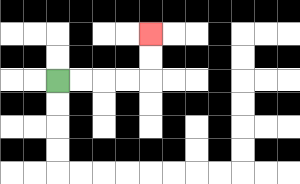{'start': '[2, 3]', 'end': '[6, 1]', 'path_directions': 'R,R,R,R,U,U', 'path_coordinates': '[[2, 3], [3, 3], [4, 3], [5, 3], [6, 3], [6, 2], [6, 1]]'}